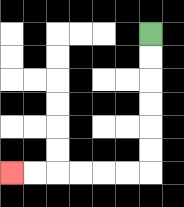{'start': '[6, 1]', 'end': '[0, 7]', 'path_directions': 'D,D,D,D,D,D,L,L,L,L,L,L', 'path_coordinates': '[[6, 1], [6, 2], [6, 3], [6, 4], [6, 5], [6, 6], [6, 7], [5, 7], [4, 7], [3, 7], [2, 7], [1, 7], [0, 7]]'}